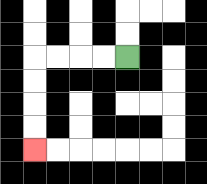{'start': '[5, 2]', 'end': '[1, 6]', 'path_directions': 'L,L,L,L,D,D,D,D', 'path_coordinates': '[[5, 2], [4, 2], [3, 2], [2, 2], [1, 2], [1, 3], [1, 4], [1, 5], [1, 6]]'}